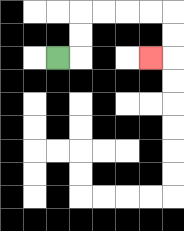{'start': '[2, 2]', 'end': '[6, 2]', 'path_directions': 'R,U,U,R,R,R,R,D,D,L', 'path_coordinates': '[[2, 2], [3, 2], [3, 1], [3, 0], [4, 0], [5, 0], [6, 0], [7, 0], [7, 1], [7, 2], [6, 2]]'}